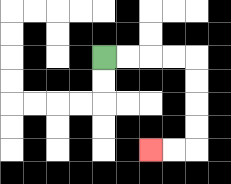{'start': '[4, 2]', 'end': '[6, 6]', 'path_directions': 'R,R,R,R,D,D,D,D,L,L', 'path_coordinates': '[[4, 2], [5, 2], [6, 2], [7, 2], [8, 2], [8, 3], [8, 4], [8, 5], [8, 6], [7, 6], [6, 6]]'}